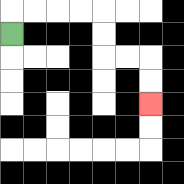{'start': '[0, 1]', 'end': '[6, 4]', 'path_directions': 'U,R,R,R,R,D,D,R,R,D,D', 'path_coordinates': '[[0, 1], [0, 0], [1, 0], [2, 0], [3, 0], [4, 0], [4, 1], [4, 2], [5, 2], [6, 2], [6, 3], [6, 4]]'}